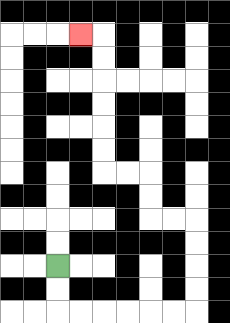{'start': '[2, 11]', 'end': '[3, 1]', 'path_directions': 'D,D,R,R,R,R,R,R,U,U,U,U,L,L,U,U,L,L,U,U,U,U,U,U,L', 'path_coordinates': '[[2, 11], [2, 12], [2, 13], [3, 13], [4, 13], [5, 13], [6, 13], [7, 13], [8, 13], [8, 12], [8, 11], [8, 10], [8, 9], [7, 9], [6, 9], [6, 8], [6, 7], [5, 7], [4, 7], [4, 6], [4, 5], [4, 4], [4, 3], [4, 2], [4, 1], [3, 1]]'}